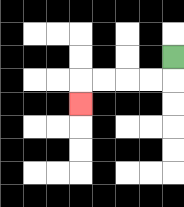{'start': '[7, 2]', 'end': '[3, 4]', 'path_directions': 'D,L,L,L,L,D', 'path_coordinates': '[[7, 2], [7, 3], [6, 3], [5, 3], [4, 3], [3, 3], [3, 4]]'}